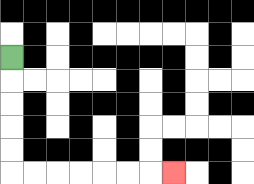{'start': '[0, 2]', 'end': '[7, 7]', 'path_directions': 'D,D,D,D,D,R,R,R,R,R,R,R', 'path_coordinates': '[[0, 2], [0, 3], [0, 4], [0, 5], [0, 6], [0, 7], [1, 7], [2, 7], [3, 7], [4, 7], [5, 7], [6, 7], [7, 7]]'}